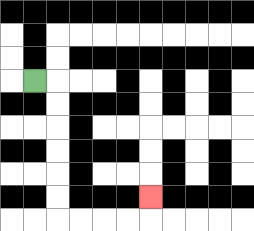{'start': '[1, 3]', 'end': '[6, 8]', 'path_directions': 'R,D,D,D,D,D,D,R,R,R,R,U', 'path_coordinates': '[[1, 3], [2, 3], [2, 4], [2, 5], [2, 6], [2, 7], [2, 8], [2, 9], [3, 9], [4, 9], [5, 9], [6, 9], [6, 8]]'}